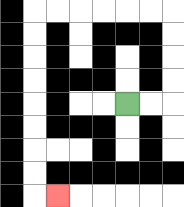{'start': '[5, 4]', 'end': '[2, 8]', 'path_directions': 'R,R,U,U,U,U,L,L,L,L,L,L,D,D,D,D,D,D,D,D,R', 'path_coordinates': '[[5, 4], [6, 4], [7, 4], [7, 3], [7, 2], [7, 1], [7, 0], [6, 0], [5, 0], [4, 0], [3, 0], [2, 0], [1, 0], [1, 1], [1, 2], [1, 3], [1, 4], [1, 5], [1, 6], [1, 7], [1, 8], [2, 8]]'}